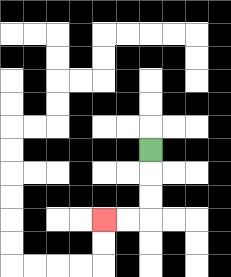{'start': '[6, 6]', 'end': '[4, 9]', 'path_directions': 'D,D,D,L,L', 'path_coordinates': '[[6, 6], [6, 7], [6, 8], [6, 9], [5, 9], [4, 9]]'}